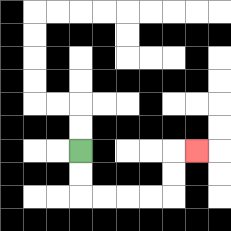{'start': '[3, 6]', 'end': '[8, 6]', 'path_directions': 'D,D,R,R,R,R,U,U,R', 'path_coordinates': '[[3, 6], [3, 7], [3, 8], [4, 8], [5, 8], [6, 8], [7, 8], [7, 7], [7, 6], [8, 6]]'}